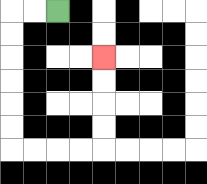{'start': '[2, 0]', 'end': '[4, 2]', 'path_directions': 'L,L,D,D,D,D,D,D,R,R,R,R,U,U,U,U', 'path_coordinates': '[[2, 0], [1, 0], [0, 0], [0, 1], [0, 2], [0, 3], [0, 4], [0, 5], [0, 6], [1, 6], [2, 6], [3, 6], [4, 6], [4, 5], [4, 4], [4, 3], [4, 2]]'}